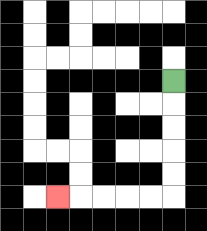{'start': '[7, 3]', 'end': '[2, 8]', 'path_directions': 'D,D,D,D,D,L,L,L,L,L', 'path_coordinates': '[[7, 3], [7, 4], [7, 5], [7, 6], [7, 7], [7, 8], [6, 8], [5, 8], [4, 8], [3, 8], [2, 8]]'}